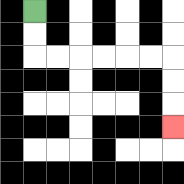{'start': '[1, 0]', 'end': '[7, 5]', 'path_directions': 'D,D,R,R,R,R,R,R,D,D,D', 'path_coordinates': '[[1, 0], [1, 1], [1, 2], [2, 2], [3, 2], [4, 2], [5, 2], [6, 2], [7, 2], [7, 3], [7, 4], [7, 5]]'}